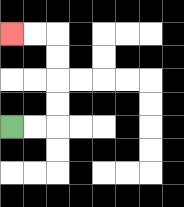{'start': '[0, 5]', 'end': '[0, 1]', 'path_directions': 'R,R,U,U,U,U,L,L', 'path_coordinates': '[[0, 5], [1, 5], [2, 5], [2, 4], [2, 3], [2, 2], [2, 1], [1, 1], [0, 1]]'}